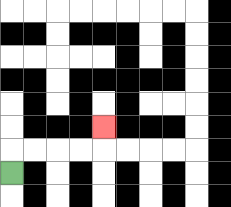{'start': '[0, 7]', 'end': '[4, 5]', 'path_directions': 'U,R,R,R,R,U', 'path_coordinates': '[[0, 7], [0, 6], [1, 6], [2, 6], [3, 6], [4, 6], [4, 5]]'}